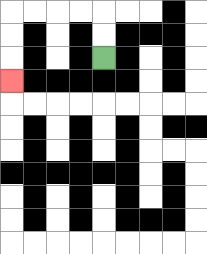{'start': '[4, 2]', 'end': '[0, 3]', 'path_directions': 'U,U,L,L,L,L,D,D,D', 'path_coordinates': '[[4, 2], [4, 1], [4, 0], [3, 0], [2, 0], [1, 0], [0, 0], [0, 1], [0, 2], [0, 3]]'}